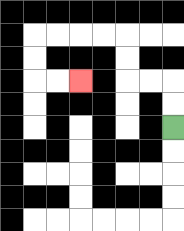{'start': '[7, 5]', 'end': '[3, 3]', 'path_directions': 'U,U,L,L,U,U,L,L,L,L,D,D,R,R', 'path_coordinates': '[[7, 5], [7, 4], [7, 3], [6, 3], [5, 3], [5, 2], [5, 1], [4, 1], [3, 1], [2, 1], [1, 1], [1, 2], [1, 3], [2, 3], [3, 3]]'}